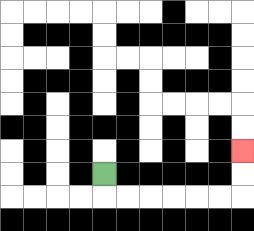{'start': '[4, 7]', 'end': '[10, 6]', 'path_directions': 'D,R,R,R,R,R,R,U,U', 'path_coordinates': '[[4, 7], [4, 8], [5, 8], [6, 8], [7, 8], [8, 8], [9, 8], [10, 8], [10, 7], [10, 6]]'}